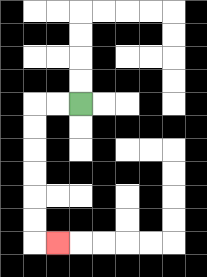{'start': '[3, 4]', 'end': '[2, 10]', 'path_directions': 'L,L,D,D,D,D,D,D,R', 'path_coordinates': '[[3, 4], [2, 4], [1, 4], [1, 5], [1, 6], [1, 7], [1, 8], [1, 9], [1, 10], [2, 10]]'}